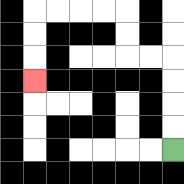{'start': '[7, 6]', 'end': '[1, 3]', 'path_directions': 'U,U,U,U,L,L,U,U,L,L,L,L,D,D,D', 'path_coordinates': '[[7, 6], [7, 5], [7, 4], [7, 3], [7, 2], [6, 2], [5, 2], [5, 1], [5, 0], [4, 0], [3, 0], [2, 0], [1, 0], [1, 1], [1, 2], [1, 3]]'}